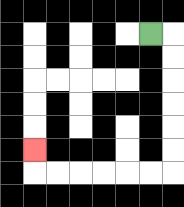{'start': '[6, 1]', 'end': '[1, 6]', 'path_directions': 'R,D,D,D,D,D,D,L,L,L,L,L,L,U', 'path_coordinates': '[[6, 1], [7, 1], [7, 2], [7, 3], [7, 4], [7, 5], [7, 6], [7, 7], [6, 7], [5, 7], [4, 7], [3, 7], [2, 7], [1, 7], [1, 6]]'}